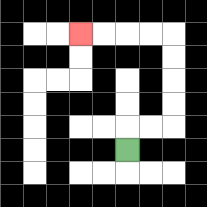{'start': '[5, 6]', 'end': '[3, 1]', 'path_directions': 'U,R,R,U,U,U,U,L,L,L,L', 'path_coordinates': '[[5, 6], [5, 5], [6, 5], [7, 5], [7, 4], [7, 3], [7, 2], [7, 1], [6, 1], [5, 1], [4, 1], [3, 1]]'}